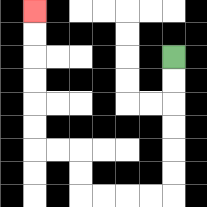{'start': '[7, 2]', 'end': '[1, 0]', 'path_directions': 'D,D,D,D,D,D,L,L,L,L,U,U,L,L,U,U,U,U,U,U', 'path_coordinates': '[[7, 2], [7, 3], [7, 4], [7, 5], [7, 6], [7, 7], [7, 8], [6, 8], [5, 8], [4, 8], [3, 8], [3, 7], [3, 6], [2, 6], [1, 6], [1, 5], [1, 4], [1, 3], [1, 2], [1, 1], [1, 0]]'}